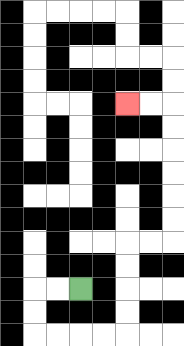{'start': '[3, 12]', 'end': '[5, 4]', 'path_directions': 'L,L,D,D,R,R,R,R,U,U,U,U,R,R,U,U,U,U,U,U,L,L', 'path_coordinates': '[[3, 12], [2, 12], [1, 12], [1, 13], [1, 14], [2, 14], [3, 14], [4, 14], [5, 14], [5, 13], [5, 12], [5, 11], [5, 10], [6, 10], [7, 10], [7, 9], [7, 8], [7, 7], [7, 6], [7, 5], [7, 4], [6, 4], [5, 4]]'}